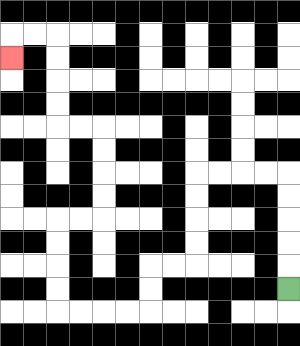{'start': '[12, 12]', 'end': '[0, 2]', 'path_directions': 'U,U,U,U,U,L,L,L,L,D,D,D,D,L,L,D,D,L,L,L,L,U,U,U,U,R,R,U,U,U,U,L,L,U,U,U,U,L,L,D', 'path_coordinates': '[[12, 12], [12, 11], [12, 10], [12, 9], [12, 8], [12, 7], [11, 7], [10, 7], [9, 7], [8, 7], [8, 8], [8, 9], [8, 10], [8, 11], [7, 11], [6, 11], [6, 12], [6, 13], [5, 13], [4, 13], [3, 13], [2, 13], [2, 12], [2, 11], [2, 10], [2, 9], [3, 9], [4, 9], [4, 8], [4, 7], [4, 6], [4, 5], [3, 5], [2, 5], [2, 4], [2, 3], [2, 2], [2, 1], [1, 1], [0, 1], [0, 2]]'}